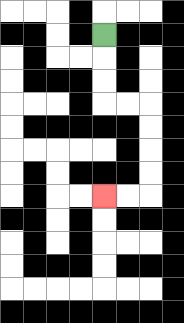{'start': '[4, 1]', 'end': '[4, 8]', 'path_directions': 'D,D,D,R,R,D,D,D,D,L,L', 'path_coordinates': '[[4, 1], [4, 2], [4, 3], [4, 4], [5, 4], [6, 4], [6, 5], [6, 6], [6, 7], [6, 8], [5, 8], [4, 8]]'}